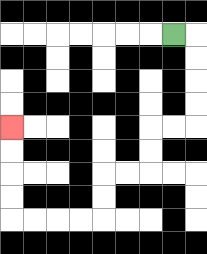{'start': '[7, 1]', 'end': '[0, 5]', 'path_directions': 'R,D,D,D,D,L,L,D,D,L,L,D,D,L,L,L,L,U,U,U,U', 'path_coordinates': '[[7, 1], [8, 1], [8, 2], [8, 3], [8, 4], [8, 5], [7, 5], [6, 5], [6, 6], [6, 7], [5, 7], [4, 7], [4, 8], [4, 9], [3, 9], [2, 9], [1, 9], [0, 9], [0, 8], [0, 7], [0, 6], [0, 5]]'}